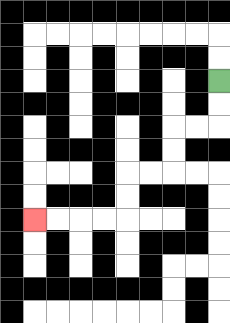{'start': '[9, 3]', 'end': '[1, 9]', 'path_directions': 'D,D,L,L,D,D,L,L,D,D,L,L,L,L', 'path_coordinates': '[[9, 3], [9, 4], [9, 5], [8, 5], [7, 5], [7, 6], [7, 7], [6, 7], [5, 7], [5, 8], [5, 9], [4, 9], [3, 9], [2, 9], [1, 9]]'}